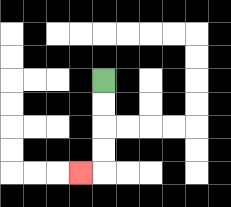{'start': '[4, 3]', 'end': '[3, 7]', 'path_directions': 'D,D,D,D,L', 'path_coordinates': '[[4, 3], [4, 4], [4, 5], [4, 6], [4, 7], [3, 7]]'}